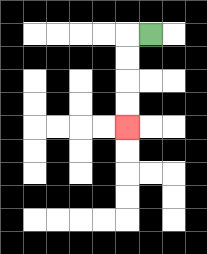{'start': '[6, 1]', 'end': '[5, 5]', 'path_directions': 'L,D,D,D,D', 'path_coordinates': '[[6, 1], [5, 1], [5, 2], [5, 3], [5, 4], [5, 5]]'}